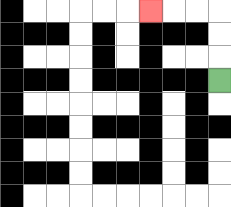{'start': '[9, 3]', 'end': '[6, 0]', 'path_directions': 'U,U,U,L,L,L', 'path_coordinates': '[[9, 3], [9, 2], [9, 1], [9, 0], [8, 0], [7, 0], [6, 0]]'}